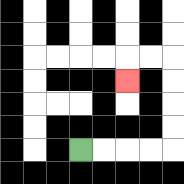{'start': '[3, 6]', 'end': '[5, 3]', 'path_directions': 'R,R,R,R,U,U,U,U,L,L,D', 'path_coordinates': '[[3, 6], [4, 6], [5, 6], [6, 6], [7, 6], [7, 5], [7, 4], [7, 3], [7, 2], [6, 2], [5, 2], [5, 3]]'}